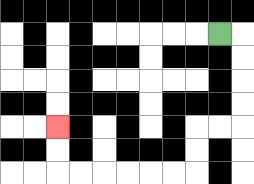{'start': '[9, 1]', 'end': '[2, 5]', 'path_directions': 'R,D,D,D,D,L,L,D,D,L,L,L,L,L,L,U,U', 'path_coordinates': '[[9, 1], [10, 1], [10, 2], [10, 3], [10, 4], [10, 5], [9, 5], [8, 5], [8, 6], [8, 7], [7, 7], [6, 7], [5, 7], [4, 7], [3, 7], [2, 7], [2, 6], [2, 5]]'}